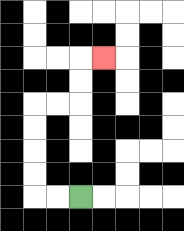{'start': '[3, 8]', 'end': '[4, 2]', 'path_directions': 'L,L,U,U,U,U,R,R,U,U,R', 'path_coordinates': '[[3, 8], [2, 8], [1, 8], [1, 7], [1, 6], [1, 5], [1, 4], [2, 4], [3, 4], [3, 3], [3, 2], [4, 2]]'}